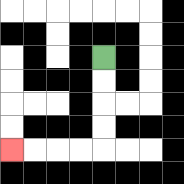{'start': '[4, 2]', 'end': '[0, 6]', 'path_directions': 'D,D,D,D,L,L,L,L', 'path_coordinates': '[[4, 2], [4, 3], [4, 4], [4, 5], [4, 6], [3, 6], [2, 6], [1, 6], [0, 6]]'}